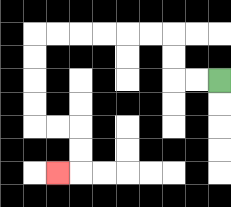{'start': '[9, 3]', 'end': '[2, 7]', 'path_directions': 'L,L,U,U,L,L,L,L,L,L,D,D,D,D,R,R,D,D,L', 'path_coordinates': '[[9, 3], [8, 3], [7, 3], [7, 2], [7, 1], [6, 1], [5, 1], [4, 1], [3, 1], [2, 1], [1, 1], [1, 2], [1, 3], [1, 4], [1, 5], [2, 5], [3, 5], [3, 6], [3, 7], [2, 7]]'}